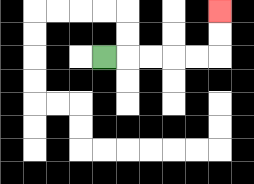{'start': '[4, 2]', 'end': '[9, 0]', 'path_directions': 'R,R,R,R,R,U,U', 'path_coordinates': '[[4, 2], [5, 2], [6, 2], [7, 2], [8, 2], [9, 2], [9, 1], [9, 0]]'}